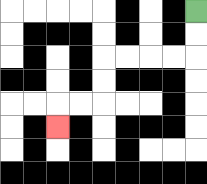{'start': '[8, 0]', 'end': '[2, 5]', 'path_directions': 'D,D,L,L,L,L,D,D,L,L,D', 'path_coordinates': '[[8, 0], [8, 1], [8, 2], [7, 2], [6, 2], [5, 2], [4, 2], [4, 3], [4, 4], [3, 4], [2, 4], [2, 5]]'}